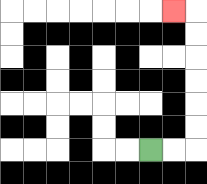{'start': '[6, 6]', 'end': '[7, 0]', 'path_directions': 'R,R,U,U,U,U,U,U,L', 'path_coordinates': '[[6, 6], [7, 6], [8, 6], [8, 5], [8, 4], [8, 3], [8, 2], [8, 1], [8, 0], [7, 0]]'}